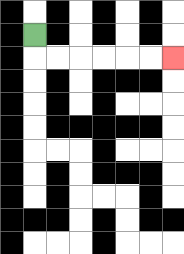{'start': '[1, 1]', 'end': '[7, 2]', 'path_directions': 'D,R,R,R,R,R,R', 'path_coordinates': '[[1, 1], [1, 2], [2, 2], [3, 2], [4, 2], [5, 2], [6, 2], [7, 2]]'}